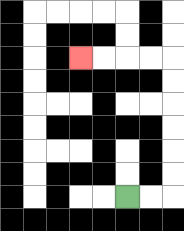{'start': '[5, 8]', 'end': '[3, 2]', 'path_directions': 'R,R,U,U,U,U,U,U,L,L,L,L', 'path_coordinates': '[[5, 8], [6, 8], [7, 8], [7, 7], [7, 6], [7, 5], [7, 4], [7, 3], [7, 2], [6, 2], [5, 2], [4, 2], [3, 2]]'}